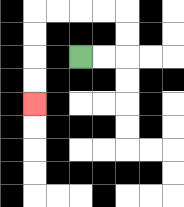{'start': '[3, 2]', 'end': '[1, 4]', 'path_directions': 'R,R,U,U,L,L,L,L,D,D,D,D', 'path_coordinates': '[[3, 2], [4, 2], [5, 2], [5, 1], [5, 0], [4, 0], [3, 0], [2, 0], [1, 0], [1, 1], [1, 2], [1, 3], [1, 4]]'}